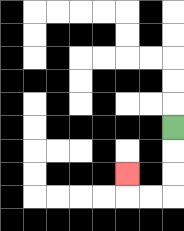{'start': '[7, 5]', 'end': '[5, 7]', 'path_directions': 'D,D,D,L,L,U', 'path_coordinates': '[[7, 5], [7, 6], [7, 7], [7, 8], [6, 8], [5, 8], [5, 7]]'}